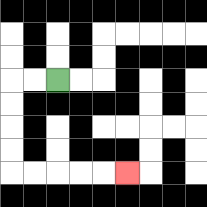{'start': '[2, 3]', 'end': '[5, 7]', 'path_directions': 'L,L,D,D,D,D,R,R,R,R,R', 'path_coordinates': '[[2, 3], [1, 3], [0, 3], [0, 4], [0, 5], [0, 6], [0, 7], [1, 7], [2, 7], [3, 7], [4, 7], [5, 7]]'}